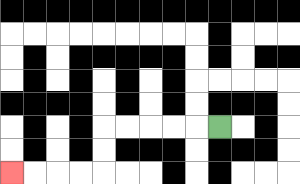{'start': '[9, 5]', 'end': '[0, 7]', 'path_directions': 'L,L,L,L,L,D,D,L,L,L,L', 'path_coordinates': '[[9, 5], [8, 5], [7, 5], [6, 5], [5, 5], [4, 5], [4, 6], [4, 7], [3, 7], [2, 7], [1, 7], [0, 7]]'}